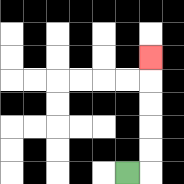{'start': '[5, 7]', 'end': '[6, 2]', 'path_directions': 'R,U,U,U,U,U', 'path_coordinates': '[[5, 7], [6, 7], [6, 6], [6, 5], [6, 4], [6, 3], [6, 2]]'}